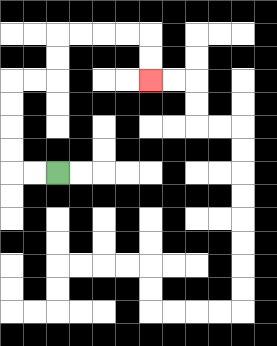{'start': '[2, 7]', 'end': '[6, 3]', 'path_directions': 'L,L,U,U,U,U,R,R,U,U,R,R,R,R,D,D', 'path_coordinates': '[[2, 7], [1, 7], [0, 7], [0, 6], [0, 5], [0, 4], [0, 3], [1, 3], [2, 3], [2, 2], [2, 1], [3, 1], [4, 1], [5, 1], [6, 1], [6, 2], [6, 3]]'}